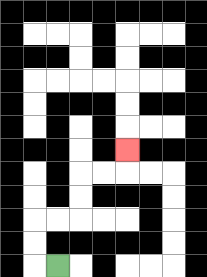{'start': '[2, 11]', 'end': '[5, 6]', 'path_directions': 'L,U,U,R,R,U,U,R,R,U', 'path_coordinates': '[[2, 11], [1, 11], [1, 10], [1, 9], [2, 9], [3, 9], [3, 8], [3, 7], [4, 7], [5, 7], [5, 6]]'}